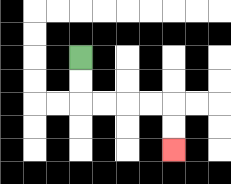{'start': '[3, 2]', 'end': '[7, 6]', 'path_directions': 'D,D,R,R,R,R,D,D', 'path_coordinates': '[[3, 2], [3, 3], [3, 4], [4, 4], [5, 4], [6, 4], [7, 4], [7, 5], [7, 6]]'}